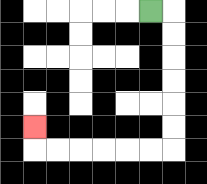{'start': '[6, 0]', 'end': '[1, 5]', 'path_directions': 'R,D,D,D,D,D,D,L,L,L,L,L,L,U', 'path_coordinates': '[[6, 0], [7, 0], [7, 1], [7, 2], [7, 3], [7, 4], [7, 5], [7, 6], [6, 6], [5, 6], [4, 6], [3, 6], [2, 6], [1, 6], [1, 5]]'}